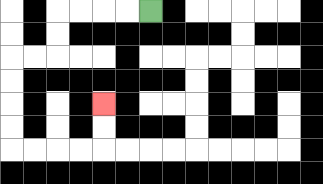{'start': '[6, 0]', 'end': '[4, 4]', 'path_directions': 'L,L,L,L,D,D,L,L,D,D,D,D,R,R,R,R,U,U', 'path_coordinates': '[[6, 0], [5, 0], [4, 0], [3, 0], [2, 0], [2, 1], [2, 2], [1, 2], [0, 2], [0, 3], [0, 4], [0, 5], [0, 6], [1, 6], [2, 6], [3, 6], [4, 6], [4, 5], [4, 4]]'}